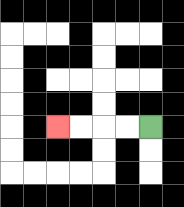{'start': '[6, 5]', 'end': '[2, 5]', 'path_directions': 'L,L,L,L', 'path_coordinates': '[[6, 5], [5, 5], [4, 5], [3, 5], [2, 5]]'}